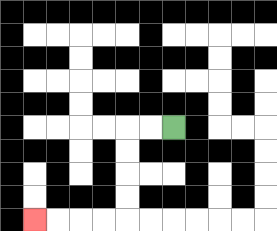{'start': '[7, 5]', 'end': '[1, 9]', 'path_directions': 'L,L,D,D,D,D,L,L,L,L', 'path_coordinates': '[[7, 5], [6, 5], [5, 5], [5, 6], [5, 7], [5, 8], [5, 9], [4, 9], [3, 9], [2, 9], [1, 9]]'}